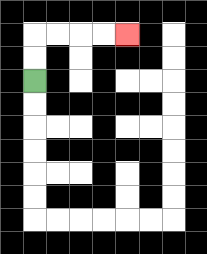{'start': '[1, 3]', 'end': '[5, 1]', 'path_directions': 'U,U,R,R,R,R', 'path_coordinates': '[[1, 3], [1, 2], [1, 1], [2, 1], [3, 1], [4, 1], [5, 1]]'}